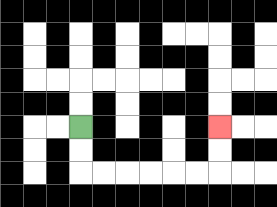{'start': '[3, 5]', 'end': '[9, 5]', 'path_directions': 'D,D,R,R,R,R,R,R,U,U', 'path_coordinates': '[[3, 5], [3, 6], [3, 7], [4, 7], [5, 7], [6, 7], [7, 7], [8, 7], [9, 7], [9, 6], [9, 5]]'}